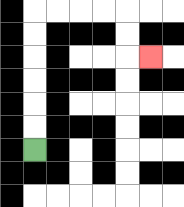{'start': '[1, 6]', 'end': '[6, 2]', 'path_directions': 'U,U,U,U,U,U,R,R,R,R,D,D,R', 'path_coordinates': '[[1, 6], [1, 5], [1, 4], [1, 3], [1, 2], [1, 1], [1, 0], [2, 0], [3, 0], [4, 0], [5, 0], [5, 1], [5, 2], [6, 2]]'}